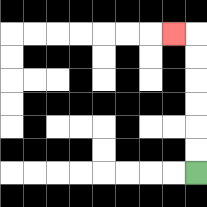{'start': '[8, 7]', 'end': '[7, 1]', 'path_directions': 'U,U,U,U,U,U,L', 'path_coordinates': '[[8, 7], [8, 6], [8, 5], [8, 4], [8, 3], [8, 2], [8, 1], [7, 1]]'}